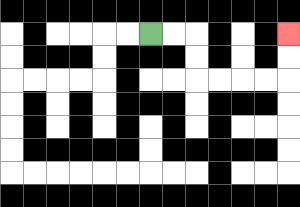{'start': '[6, 1]', 'end': '[12, 1]', 'path_directions': 'R,R,D,D,R,R,R,R,U,U', 'path_coordinates': '[[6, 1], [7, 1], [8, 1], [8, 2], [8, 3], [9, 3], [10, 3], [11, 3], [12, 3], [12, 2], [12, 1]]'}